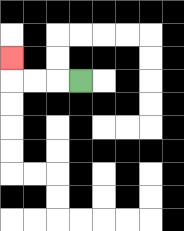{'start': '[3, 3]', 'end': '[0, 2]', 'path_directions': 'L,L,L,U', 'path_coordinates': '[[3, 3], [2, 3], [1, 3], [0, 3], [0, 2]]'}